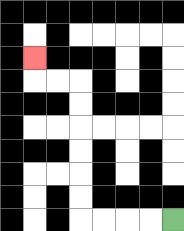{'start': '[7, 9]', 'end': '[1, 2]', 'path_directions': 'L,L,L,L,U,U,U,U,U,U,L,L,U', 'path_coordinates': '[[7, 9], [6, 9], [5, 9], [4, 9], [3, 9], [3, 8], [3, 7], [3, 6], [3, 5], [3, 4], [3, 3], [2, 3], [1, 3], [1, 2]]'}